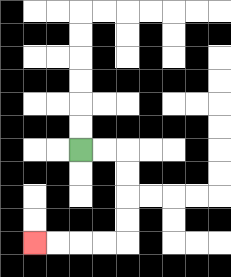{'start': '[3, 6]', 'end': '[1, 10]', 'path_directions': 'R,R,D,D,D,D,L,L,L,L', 'path_coordinates': '[[3, 6], [4, 6], [5, 6], [5, 7], [5, 8], [5, 9], [5, 10], [4, 10], [3, 10], [2, 10], [1, 10]]'}